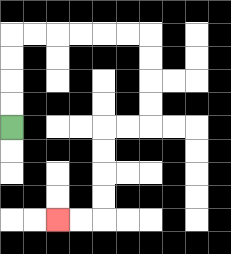{'start': '[0, 5]', 'end': '[2, 9]', 'path_directions': 'U,U,U,U,R,R,R,R,R,R,D,D,D,D,L,L,D,D,D,D,L,L', 'path_coordinates': '[[0, 5], [0, 4], [0, 3], [0, 2], [0, 1], [1, 1], [2, 1], [3, 1], [4, 1], [5, 1], [6, 1], [6, 2], [6, 3], [6, 4], [6, 5], [5, 5], [4, 5], [4, 6], [4, 7], [4, 8], [4, 9], [3, 9], [2, 9]]'}